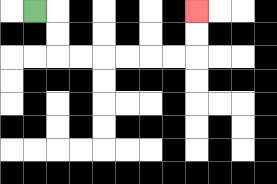{'start': '[1, 0]', 'end': '[8, 0]', 'path_directions': 'R,D,D,R,R,R,R,R,R,U,U', 'path_coordinates': '[[1, 0], [2, 0], [2, 1], [2, 2], [3, 2], [4, 2], [5, 2], [6, 2], [7, 2], [8, 2], [8, 1], [8, 0]]'}